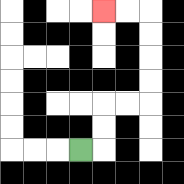{'start': '[3, 6]', 'end': '[4, 0]', 'path_directions': 'R,U,U,R,R,U,U,U,U,L,L', 'path_coordinates': '[[3, 6], [4, 6], [4, 5], [4, 4], [5, 4], [6, 4], [6, 3], [6, 2], [6, 1], [6, 0], [5, 0], [4, 0]]'}